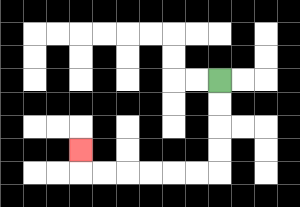{'start': '[9, 3]', 'end': '[3, 6]', 'path_directions': 'D,D,D,D,L,L,L,L,L,L,U', 'path_coordinates': '[[9, 3], [9, 4], [9, 5], [9, 6], [9, 7], [8, 7], [7, 7], [6, 7], [5, 7], [4, 7], [3, 7], [3, 6]]'}